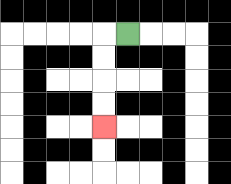{'start': '[5, 1]', 'end': '[4, 5]', 'path_directions': 'L,D,D,D,D', 'path_coordinates': '[[5, 1], [4, 1], [4, 2], [4, 3], [4, 4], [4, 5]]'}